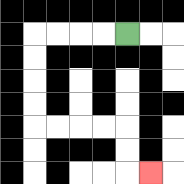{'start': '[5, 1]', 'end': '[6, 7]', 'path_directions': 'L,L,L,L,D,D,D,D,R,R,R,R,D,D,R', 'path_coordinates': '[[5, 1], [4, 1], [3, 1], [2, 1], [1, 1], [1, 2], [1, 3], [1, 4], [1, 5], [2, 5], [3, 5], [4, 5], [5, 5], [5, 6], [5, 7], [6, 7]]'}